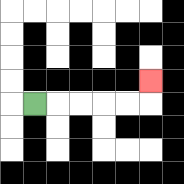{'start': '[1, 4]', 'end': '[6, 3]', 'path_directions': 'R,R,R,R,R,U', 'path_coordinates': '[[1, 4], [2, 4], [3, 4], [4, 4], [5, 4], [6, 4], [6, 3]]'}